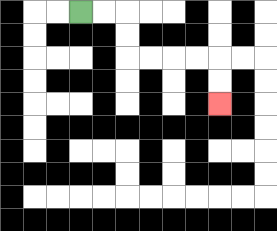{'start': '[3, 0]', 'end': '[9, 4]', 'path_directions': 'R,R,D,D,R,R,R,R,D,D', 'path_coordinates': '[[3, 0], [4, 0], [5, 0], [5, 1], [5, 2], [6, 2], [7, 2], [8, 2], [9, 2], [9, 3], [9, 4]]'}